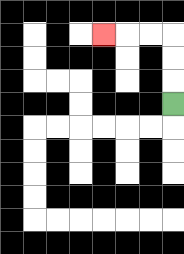{'start': '[7, 4]', 'end': '[4, 1]', 'path_directions': 'U,U,U,L,L,L', 'path_coordinates': '[[7, 4], [7, 3], [7, 2], [7, 1], [6, 1], [5, 1], [4, 1]]'}